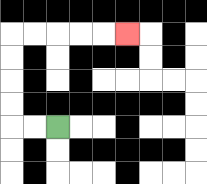{'start': '[2, 5]', 'end': '[5, 1]', 'path_directions': 'L,L,U,U,U,U,R,R,R,R,R', 'path_coordinates': '[[2, 5], [1, 5], [0, 5], [0, 4], [0, 3], [0, 2], [0, 1], [1, 1], [2, 1], [3, 1], [4, 1], [5, 1]]'}